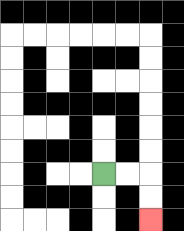{'start': '[4, 7]', 'end': '[6, 9]', 'path_directions': 'R,R,D,D', 'path_coordinates': '[[4, 7], [5, 7], [6, 7], [6, 8], [6, 9]]'}